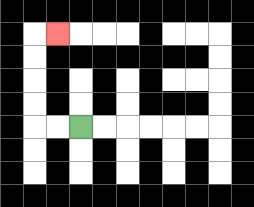{'start': '[3, 5]', 'end': '[2, 1]', 'path_directions': 'L,L,U,U,U,U,R', 'path_coordinates': '[[3, 5], [2, 5], [1, 5], [1, 4], [1, 3], [1, 2], [1, 1], [2, 1]]'}